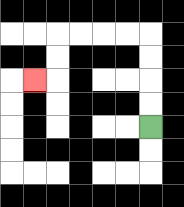{'start': '[6, 5]', 'end': '[1, 3]', 'path_directions': 'U,U,U,U,L,L,L,L,D,D,L', 'path_coordinates': '[[6, 5], [6, 4], [6, 3], [6, 2], [6, 1], [5, 1], [4, 1], [3, 1], [2, 1], [2, 2], [2, 3], [1, 3]]'}